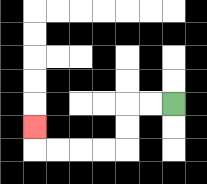{'start': '[7, 4]', 'end': '[1, 5]', 'path_directions': 'L,L,D,D,L,L,L,L,U', 'path_coordinates': '[[7, 4], [6, 4], [5, 4], [5, 5], [5, 6], [4, 6], [3, 6], [2, 6], [1, 6], [1, 5]]'}